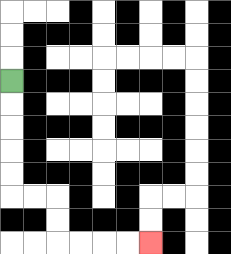{'start': '[0, 3]', 'end': '[6, 10]', 'path_directions': 'D,D,D,D,D,R,R,D,D,R,R,R,R', 'path_coordinates': '[[0, 3], [0, 4], [0, 5], [0, 6], [0, 7], [0, 8], [1, 8], [2, 8], [2, 9], [2, 10], [3, 10], [4, 10], [5, 10], [6, 10]]'}